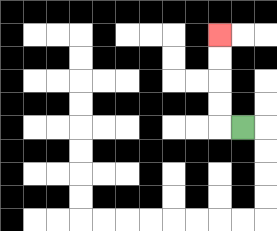{'start': '[10, 5]', 'end': '[9, 1]', 'path_directions': 'L,U,U,U,U', 'path_coordinates': '[[10, 5], [9, 5], [9, 4], [9, 3], [9, 2], [9, 1]]'}